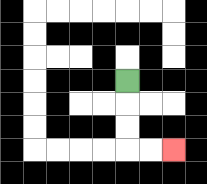{'start': '[5, 3]', 'end': '[7, 6]', 'path_directions': 'D,D,D,R,R', 'path_coordinates': '[[5, 3], [5, 4], [5, 5], [5, 6], [6, 6], [7, 6]]'}